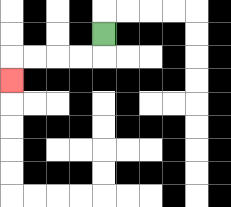{'start': '[4, 1]', 'end': '[0, 3]', 'path_directions': 'D,L,L,L,L,D', 'path_coordinates': '[[4, 1], [4, 2], [3, 2], [2, 2], [1, 2], [0, 2], [0, 3]]'}